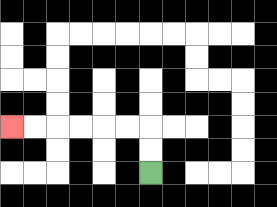{'start': '[6, 7]', 'end': '[0, 5]', 'path_directions': 'U,U,L,L,L,L,L,L', 'path_coordinates': '[[6, 7], [6, 6], [6, 5], [5, 5], [4, 5], [3, 5], [2, 5], [1, 5], [0, 5]]'}